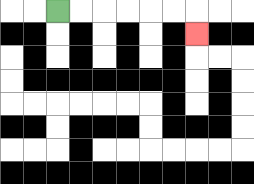{'start': '[2, 0]', 'end': '[8, 1]', 'path_directions': 'R,R,R,R,R,R,D', 'path_coordinates': '[[2, 0], [3, 0], [4, 0], [5, 0], [6, 0], [7, 0], [8, 0], [8, 1]]'}